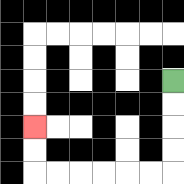{'start': '[7, 3]', 'end': '[1, 5]', 'path_directions': 'D,D,D,D,L,L,L,L,L,L,U,U', 'path_coordinates': '[[7, 3], [7, 4], [7, 5], [7, 6], [7, 7], [6, 7], [5, 7], [4, 7], [3, 7], [2, 7], [1, 7], [1, 6], [1, 5]]'}